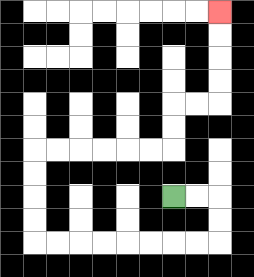{'start': '[7, 8]', 'end': '[9, 0]', 'path_directions': 'R,R,D,D,L,L,L,L,L,L,L,L,U,U,U,U,R,R,R,R,R,R,U,U,R,R,U,U,U,U', 'path_coordinates': '[[7, 8], [8, 8], [9, 8], [9, 9], [9, 10], [8, 10], [7, 10], [6, 10], [5, 10], [4, 10], [3, 10], [2, 10], [1, 10], [1, 9], [1, 8], [1, 7], [1, 6], [2, 6], [3, 6], [4, 6], [5, 6], [6, 6], [7, 6], [7, 5], [7, 4], [8, 4], [9, 4], [9, 3], [9, 2], [9, 1], [9, 0]]'}